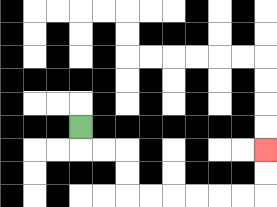{'start': '[3, 5]', 'end': '[11, 6]', 'path_directions': 'D,R,R,D,D,R,R,R,R,R,R,U,U', 'path_coordinates': '[[3, 5], [3, 6], [4, 6], [5, 6], [5, 7], [5, 8], [6, 8], [7, 8], [8, 8], [9, 8], [10, 8], [11, 8], [11, 7], [11, 6]]'}